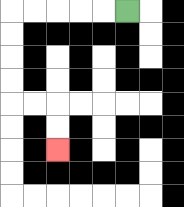{'start': '[5, 0]', 'end': '[2, 6]', 'path_directions': 'L,L,L,L,L,D,D,D,D,R,R,D,D', 'path_coordinates': '[[5, 0], [4, 0], [3, 0], [2, 0], [1, 0], [0, 0], [0, 1], [0, 2], [0, 3], [0, 4], [1, 4], [2, 4], [2, 5], [2, 6]]'}